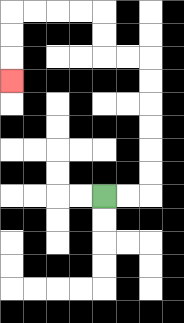{'start': '[4, 8]', 'end': '[0, 3]', 'path_directions': 'R,R,U,U,U,U,U,U,L,L,U,U,L,L,L,L,D,D,D', 'path_coordinates': '[[4, 8], [5, 8], [6, 8], [6, 7], [6, 6], [6, 5], [6, 4], [6, 3], [6, 2], [5, 2], [4, 2], [4, 1], [4, 0], [3, 0], [2, 0], [1, 0], [0, 0], [0, 1], [0, 2], [0, 3]]'}